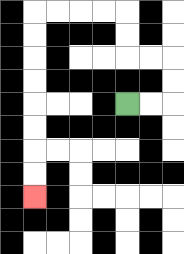{'start': '[5, 4]', 'end': '[1, 8]', 'path_directions': 'R,R,U,U,L,L,U,U,L,L,L,L,D,D,D,D,D,D,D,D', 'path_coordinates': '[[5, 4], [6, 4], [7, 4], [7, 3], [7, 2], [6, 2], [5, 2], [5, 1], [5, 0], [4, 0], [3, 0], [2, 0], [1, 0], [1, 1], [1, 2], [1, 3], [1, 4], [1, 5], [1, 6], [1, 7], [1, 8]]'}